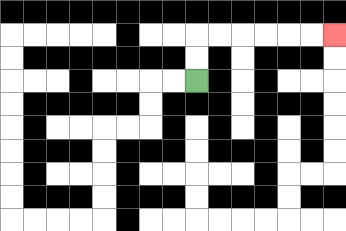{'start': '[8, 3]', 'end': '[14, 1]', 'path_directions': 'U,U,R,R,R,R,R,R', 'path_coordinates': '[[8, 3], [8, 2], [8, 1], [9, 1], [10, 1], [11, 1], [12, 1], [13, 1], [14, 1]]'}